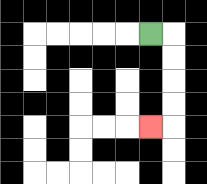{'start': '[6, 1]', 'end': '[6, 5]', 'path_directions': 'R,D,D,D,D,L', 'path_coordinates': '[[6, 1], [7, 1], [7, 2], [7, 3], [7, 4], [7, 5], [6, 5]]'}